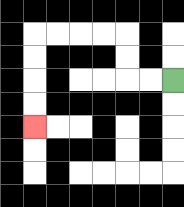{'start': '[7, 3]', 'end': '[1, 5]', 'path_directions': 'L,L,U,U,L,L,L,L,D,D,D,D', 'path_coordinates': '[[7, 3], [6, 3], [5, 3], [5, 2], [5, 1], [4, 1], [3, 1], [2, 1], [1, 1], [1, 2], [1, 3], [1, 4], [1, 5]]'}